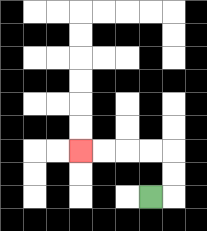{'start': '[6, 8]', 'end': '[3, 6]', 'path_directions': 'R,U,U,L,L,L,L', 'path_coordinates': '[[6, 8], [7, 8], [7, 7], [7, 6], [6, 6], [5, 6], [4, 6], [3, 6]]'}